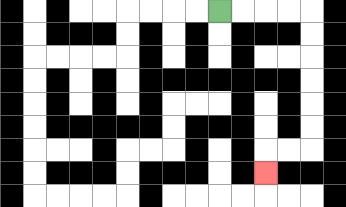{'start': '[9, 0]', 'end': '[11, 7]', 'path_directions': 'R,R,R,R,D,D,D,D,D,D,L,L,D', 'path_coordinates': '[[9, 0], [10, 0], [11, 0], [12, 0], [13, 0], [13, 1], [13, 2], [13, 3], [13, 4], [13, 5], [13, 6], [12, 6], [11, 6], [11, 7]]'}